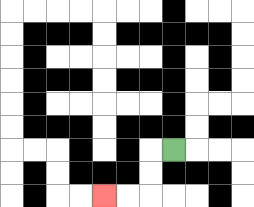{'start': '[7, 6]', 'end': '[4, 8]', 'path_directions': 'L,D,D,L,L', 'path_coordinates': '[[7, 6], [6, 6], [6, 7], [6, 8], [5, 8], [4, 8]]'}